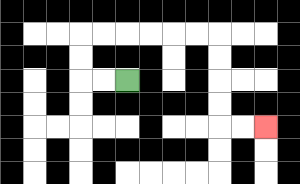{'start': '[5, 3]', 'end': '[11, 5]', 'path_directions': 'L,L,U,U,R,R,R,R,R,R,D,D,D,D,R,R', 'path_coordinates': '[[5, 3], [4, 3], [3, 3], [3, 2], [3, 1], [4, 1], [5, 1], [6, 1], [7, 1], [8, 1], [9, 1], [9, 2], [9, 3], [9, 4], [9, 5], [10, 5], [11, 5]]'}